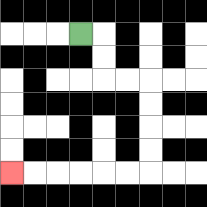{'start': '[3, 1]', 'end': '[0, 7]', 'path_directions': 'R,D,D,R,R,D,D,D,D,L,L,L,L,L,L', 'path_coordinates': '[[3, 1], [4, 1], [4, 2], [4, 3], [5, 3], [6, 3], [6, 4], [6, 5], [6, 6], [6, 7], [5, 7], [4, 7], [3, 7], [2, 7], [1, 7], [0, 7]]'}